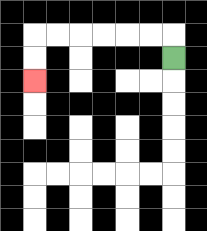{'start': '[7, 2]', 'end': '[1, 3]', 'path_directions': 'U,L,L,L,L,L,L,D,D', 'path_coordinates': '[[7, 2], [7, 1], [6, 1], [5, 1], [4, 1], [3, 1], [2, 1], [1, 1], [1, 2], [1, 3]]'}